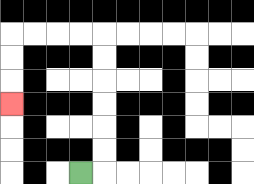{'start': '[3, 7]', 'end': '[0, 4]', 'path_directions': 'R,U,U,U,U,U,U,L,L,L,L,D,D,D', 'path_coordinates': '[[3, 7], [4, 7], [4, 6], [4, 5], [4, 4], [4, 3], [4, 2], [4, 1], [3, 1], [2, 1], [1, 1], [0, 1], [0, 2], [0, 3], [0, 4]]'}